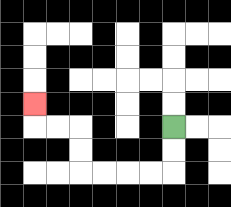{'start': '[7, 5]', 'end': '[1, 4]', 'path_directions': 'D,D,L,L,L,L,U,U,L,L,U', 'path_coordinates': '[[7, 5], [7, 6], [7, 7], [6, 7], [5, 7], [4, 7], [3, 7], [3, 6], [3, 5], [2, 5], [1, 5], [1, 4]]'}